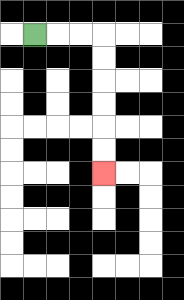{'start': '[1, 1]', 'end': '[4, 7]', 'path_directions': 'R,R,R,D,D,D,D,D,D', 'path_coordinates': '[[1, 1], [2, 1], [3, 1], [4, 1], [4, 2], [4, 3], [4, 4], [4, 5], [4, 6], [4, 7]]'}